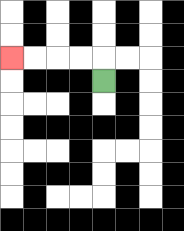{'start': '[4, 3]', 'end': '[0, 2]', 'path_directions': 'U,L,L,L,L', 'path_coordinates': '[[4, 3], [4, 2], [3, 2], [2, 2], [1, 2], [0, 2]]'}